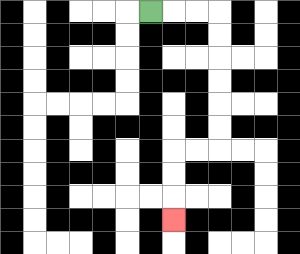{'start': '[6, 0]', 'end': '[7, 9]', 'path_directions': 'R,R,R,D,D,D,D,D,D,L,L,D,D,D', 'path_coordinates': '[[6, 0], [7, 0], [8, 0], [9, 0], [9, 1], [9, 2], [9, 3], [9, 4], [9, 5], [9, 6], [8, 6], [7, 6], [7, 7], [7, 8], [7, 9]]'}